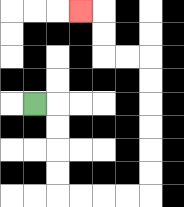{'start': '[1, 4]', 'end': '[3, 0]', 'path_directions': 'R,D,D,D,D,R,R,R,R,U,U,U,U,U,U,L,L,U,U,L', 'path_coordinates': '[[1, 4], [2, 4], [2, 5], [2, 6], [2, 7], [2, 8], [3, 8], [4, 8], [5, 8], [6, 8], [6, 7], [6, 6], [6, 5], [6, 4], [6, 3], [6, 2], [5, 2], [4, 2], [4, 1], [4, 0], [3, 0]]'}